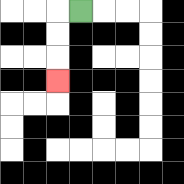{'start': '[3, 0]', 'end': '[2, 3]', 'path_directions': 'L,D,D,D', 'path_coordinates': '[[3, 0], [2, 0], [2, 1], [2, 2], [2, 3]]'}